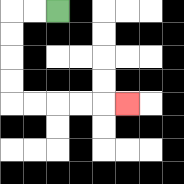{'start': '[2, 0]', 'end': '[5, 4]', 'path_directions': 'L,L,D,D,D,D,R,R,R,R,R', 'path_coordinates': '[[2, 0], [1, 0], [0, 0], [0, 1], [0, 2], [0, 3], [0, 4], [1, 4], [2, 4], [3, 4], [4, 4], [5, 4]]'}